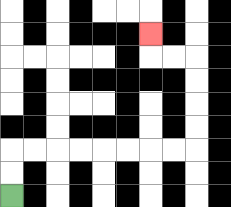{'start': '[0, 8]', 'end': '[6, 1]', 'path_directions': 'U,U,R,R,R,R,R,R,R,R,U,U,U,U,L,L,U', 'path_coordinates': '[[0, 8], [0, 7], [0, 6], [1, 6], [2, 6], [3, 6], [4, 6], [5, 6], [6, 6], [7, 6], [8, 6], [8, 5], [8, 4], [8, 3], [8, 2], [7, 2], [6, 2], [6, 1]]'}